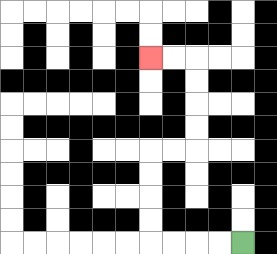{'start': '[10, 10]', 'end': '[6, 2]', 'path_directions': 'L,L,L,L,U,U,U,U,R,R,U,U,U,U,L,L', 'path_coordinates': '[[10, 10], [9, 10], [8, 10], [7, 10], [6, 10], [6, 9], [6, 8], [6, 7], [6, 6], [7, 6], [8, 6], [8, 5], [8, 4], [8, 3], [8, 2], [7, 2], [6, 2]]'}